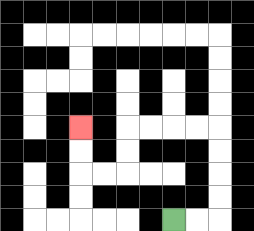{'start': '[7, 9]', 'end': '[3, 5]', 'path_directions': 'R,R,U,U,U,U,L,L,L,L,D,D,L,L,U,U', 'path_coordinates': '[[7, 9], [8, 9], [9, 9], [9, 8], [9, 7], [9, 6], [9, 5], [8, 5], [7, 5], [6, 5], [5, 5], [5, 6], [5, 7], [4, 7], [3, 7], [3, 6], [3, 5]]'}